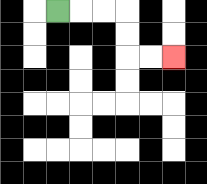{'start': '[2, 0]', 'end': '[7, 2]', 'path_directions': 'R,R,R,D,D,R,R', 'path_coordinates': '[[2, 0], [3, 0], [4, 0], [5, 0], [5, 1], [5, 2], [6, 2], [7, 2]]'}